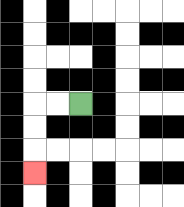{'start': '[3, 4]', 'end': '[1, 7]', 'path_directions': 'L,L,D,D,D', 'path_coordinates': '[[3, 4], [2, 4], [1, 4], [1, 5], [1, 6], [1, 7]]'}